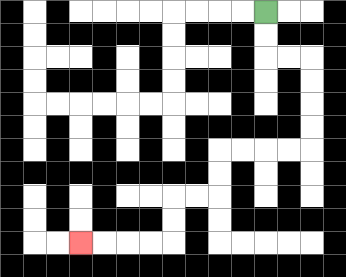{'start': '[11, 0]', 'end': '[3, 10]', 'path_directions': 'D,D,R,R,D,D,D,D,L,L,L,L,D,D,L,L,D,D,L,L,L,L', 'path_coordinates': '[[11, 0], [11, 1], [11, 2], [12, 2], [13, 2], [13, 3], [13, 4], [13, 5], [13, 6], [12, 6], [11, 6], [10, 6], [9, 6], [9, 7], [9, 8], [8, 8], [7, 8], [7, 9], [7, 10], [6, 10], [5, 10], [4, 10], [3, 10]]'}